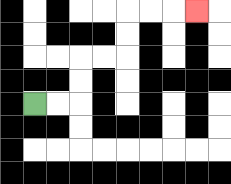{'start': '[1, 4]', 'end': '[8, 0]', 'path_directions': 'R,R,U,U,R,R,U,U,R,R,R', 'path_coordinates': '[[1, 4], [2, 4], [3, 4], [3, 3], [3, 2], [4, 2], [5, 2], [5, 1], [5, 0], [6, 0], [7, 0], [8, 0]]'}